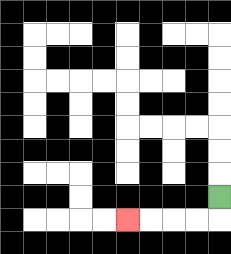{'start': '[9, 8]', 'end': '[5, 9]', 'path_directions': 'D,L,L,L,L', 'path_coordinates': '[[9, 8], [9, 9], [8, 9], [7, 9], [6, 9], [5, 9]]'}